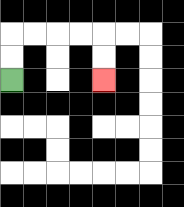{'start': '[0, 3]', 'end': '[4, 3]', 'path_directions': 'U,U,R,R,R,R,D,D', 'path_coordinates': '[[0, 3], [0, 2], [0, 1], [1, 1], [2, 1], [3, 1], [4, 1], [4, 2], [4, 3]]'}